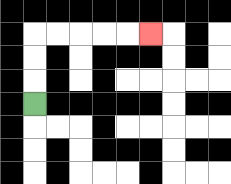{'start': '[1, 4]', 'end': '[6, 1]', 'path_directions': 'U,U,U,R,R,R,R,R', 'path_coordinates': '[[1, 4], [1, 3], [1, 2], [1, 1], [2, 1], [3, 1], [4, 1], [5, 1], [6, 1]]'}